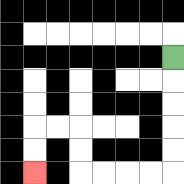{'start': '[7, 2]', 'end': '[1, 7]', 'path_directions': 'D,D,D,D,D,L,L,L,L,U,U,L,L,D,D', 'path_coordinates': '[[7, 2], [7, 3], [7, 4], [7, 5], [7, 6], [7, 7], [6, 7], [5, 7], [4, 7], [3, 7], [3, 6], [3, 5], [2, 5], [1, 5], [1, 6], [1, 7]]'}